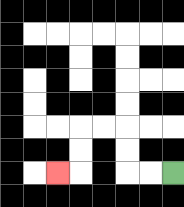{'start': '[7, 7]', 'end': '[2, 7]', 'path_directions': 'L,L,U,U,L,L,D,D,L', 'path_coordinates': '[[7, 7], [6, 7], [5, 7], [5, 6], [5, 5], [4, 5], [3, 5], [3, 6], [3, 7], [2, 7]]'}